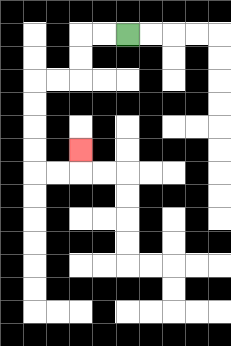{'start': '[5, 1]', 'end': '[3, 6]', 'path_directions': 'L,L,D,D,L,L,D,D,D,D,R,R,U', 'path_coordinates': '[[5, 1], [4, 1], [3, 1], [3, 2], [3, 3], [2, 3], [1, 3], [1, 4], [1, 5], [1, 6], [1, 7], [2, 7], [3, 7], [3, 6]]'}